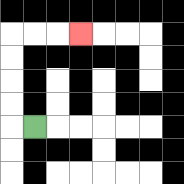{'start': '[1, 5]', 'end': '[3, 1]', 'path_directions': 'L,U,U,U,U,R,R,R', 'path_coordinates': '[[1, 5], [0, 5], [0, 4], [0, 3], [0, 2], [0, 1], [1, 1], [2, 1], [3, 1]]'}